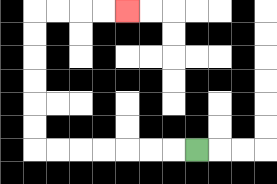{'start': '[8, 6]', 'end': '[5, 0]', 'path_directions': 'L,L,L,L,L,L,L,U,U,U,U,U,U,R,R,R,R', 'path_coordinates': '[[8, 6], [7, 6], [6, 6], [5, 6], [4, 6], [3, 6], [2, 6], [1, 6], [1, 5], [1, 4], [1, 3], [1, 2], [1, 1], [1, 0], [2, 0], [3, 0], [4, 0], [5, 0]]'}